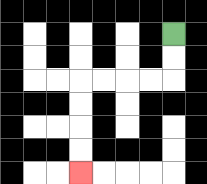{'start': '[7, 1]', 'end': '[3, 7]', 'path_directions': 'D,D,L,L,L,L,D,D,D,D', 'path_coordinates': '[[7, 1], [7, 2], [7, 3], [6, 3], [5, 3], [4, 3], [3, 3], [3, 4], [3, 5], [3, 6], [3, 7]]'}